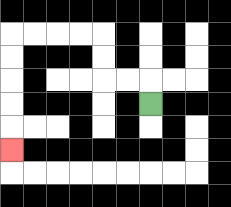{'start': '[6, 4]', 'end': '[0, 6]', 'path_directions': 'U,L,L,U,U,L,L,L,L,D,D,D,D,D', 'path_coordinates': '[[6, 4], [6, 3], [5, 3], [4, 3], [4, 2], [4, 1], [3, 1], [2, 1], [1, 1], [0, 1], [0, 2], [0, 3], [0, 4], [0, 5], [0, 6]]'}